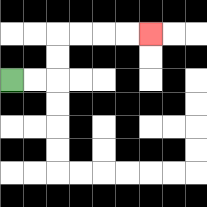{'start': '[0, 3]', 'end': '[6, 1]', 'path_directions': 'R,R,U,U,R,R,R,R', 'path_coordinates': '[[0, 3], [1, 3], [2, 3], [2, 2], [2, 1], [3, 1], [4, 1], [5, 1], [6, 1]]'}